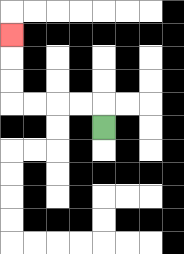{'start': '[4, 5]', 'end': '[0, 1]', 'path_directions': 'U,L,L,L,L,U,U,U', 'path_coordinates': '[[4, 5], [4, 4], [3, 4], [2, 4], [1, 4], [0, 4], [0, 3], [0, 2], [0, 1]]'}